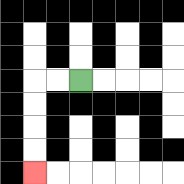{'start': '[3, 3]', 'end': '[1, 7]', 'path_directions': 'L,L,D,D,D,D', 'path_coordinates': '[[3, 3], [2, 3], [1, 3], [1, 4], [1, 5], [1, 6], [1, 7]]'}